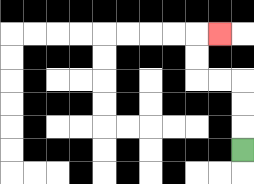{'start': '[10, 6]', 'end': '[9, 1]', 'path_directions': 'U,U,U,L,L,U,U,R', 'path_coordinates': '[[10, 6], [10, 5], [10, 4], [10, 3], [9, 3], [8, 3], [8, 2], [8, 1], [9, 1]]'}